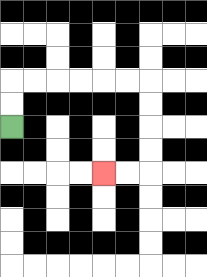{'start': '[0, 5]', 'end': '[4, 7]', 'path_directions': 'U,U,R,R,R,R,R,R,D,D,D,D,L,L', 'path_coordinates': '[[0, 5], [0, 4], [0, 3], [1, 3], [2, 3], [3, 3], [4, 3], [5, 3], [6, 3], [6, 4], [6, 5], [6, 6], [6, 7], [5, 7], [4, 7]]'}